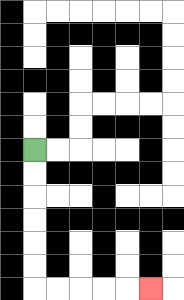{'start': '[1, 6]', 'end': '[6, 12]', 'path_directions': 'D,D,D,D,D,D,R,R,R,R,R', 'path_coordinates': '[[1, 6], [1, 7], [1, 8], [1, 9], [1, 10], [1, 11], [1, 12], [2, 12], [3, 12], [4, 12], [5, 12], [6, 12]]'}